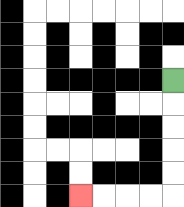{'start': '[7, 3]', 'end': '[3, 8]', 'path_directions': 'D,D,D,D,D,L,L,L,L', 'path_coordinates': '[[7, 3], [7, 4], [7, 5], [7, 6], [7, 7], [7, 8], [6, 8], [5, 8], [4, 8], [3, 8]]'}